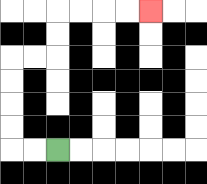{'start': '[2, 6]', 'end': '[6, 0]', 'path_directions': 'L,L,U,U,U,U,R,R,U,U,R,R,R,R', 'path_coordinates': '[[2, 6], [1, 6], [0, 6], [0, 5], [0, 4], [0, 3], [0, 2], [1, 2], [2, 2], [2, 1], [2, 0], [3, 0], [4, 0], [5, 0], [6, 0]]'}